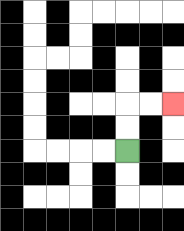{'start': '[5, 6]', 'end': '[7, 4]', 'path_directions': 'U,U,R,R', 'path_coordinates': '[[5, 6], [5, 5], [5, 4], [6, 4], [7, 4]]'}